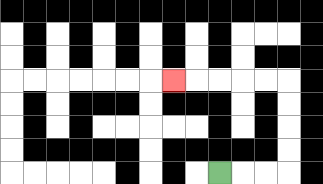{'start': '[9, 7]', 'end': '[7, 3]', 'path_directions': 'R,R,R,U,U,U,U,L,L,L,L,L', 'path_coordinates': '[[9, 7], [10, 7], [11, 7], [12, 7], [12, 6], [12, 5], [12, 4], [12, 3], [11, 3], [10, 3], [9, 3], [8, 3], [7, 3]]'}